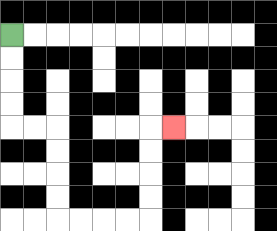{'start': '[0, 1]', 'end': '[7, 5]', 'path_directions': 'D,D,D,D,R,R,D,D,D,D,R,R,R,R,U,U,U,U,R', 'path_coordinates': '[[0, 1], [0, 2], [0, 3], [0, 4], [0, 5], [1, 5], [2, 5], [2, 6], [2, 7], [2, 8], [2, 9], [3, 9], [4, 9], [5, 9], [6, 9], [6, 8], [6, 7], [6, 6], [6, 5], [7, 5]]'}